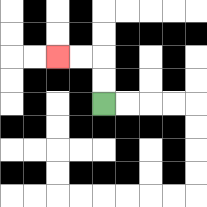{'start': '[4, 4]', 'end': '[2, 2]', 'path_directions': 'U,U,L,L', 'path_coordinates': '[[4, 4], [4, 3], [4, 2], [3, 2], [2, 2]]'}